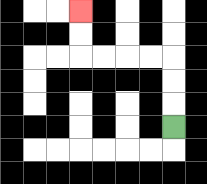{'start': '[7, 5]', 'end': '[3, 0]', 'path_directions': 'U,U,U,L,L,L,L,U,U', 'path_coordinates': '[[7, 5], [7, 4], [7, 3], [7, 2], [6, 2], [5, 2], [4, 2], [3, 2], [3, 1], [3, 0]]'}